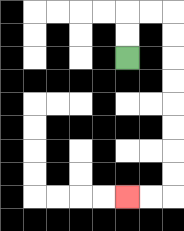{'start': '[5, 2]', 'end': '[5, 8]', 'path_directions': 'U,U,R,R,D,D,D,D,D,D,D,D,L,L', 'path_coordinates': '[[5, 2], [5, 1], [5, 0], [6, 0], [7, 0], [7, 1], [7, 2], [7, 3], [7, 4], [7, 5], [7, 6], [7, 7], [7, 8], [6, 8], [5, 8]]'}